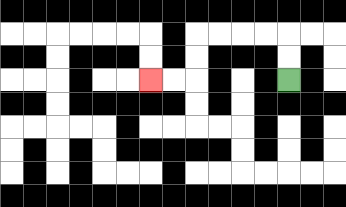{'start': '[12, 3]', 'end': '[6, 3]', 'path_directions': 'U,U,L,L,L,L,D,D,L,L', 'path_coordinates': '[[12, 3], [12, 2], [12, 1], [11, 1], [10, 1], [9, 1], [8, 1], [8, 2], [8, 3], [7, 3], [6, 3]]'}